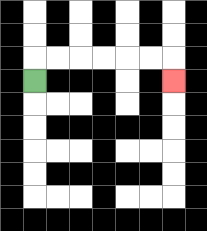{'start': '[1, 3]', 'end': '[7, 3]', 'path_directions': 'U,R,R,R,R,R,R,D', 'path_coordinates': '[[1, 3], [1, 2], [2, 2], [3, 2], [4, 2], [5, 2], [6, 2], [7, 2], [7, 3]]'}